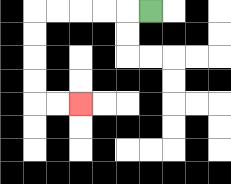{'start': '[6, 0]', 'end': '[3, 4]', 'path_directions': 'L,L,L,L,L,D,D,D,D,R,R', 'path_coordinates': '[[6, 0], [5, 0], [4, 0], [3, 0], [2, 0], [1, 0], [1, 1], [1, 2], [1, 3], [1, 4], [2, 4], [3, 4]]'}